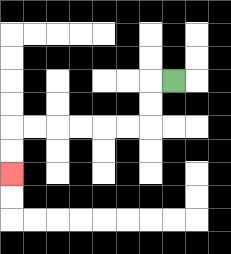{'start': '[7, 3]', 'end': '[0, 7]', 'path_directions': 'L,D,D,L,L,L,L,L,L,D,D', 'path_coordinates': '[[7, 3], [6, 3], [6, 4], [6, 5], [5, 5], [4, 5], [3, 5], [2, 5], [1, 5], [0, 5], [0, 6], [0, 7]]'}